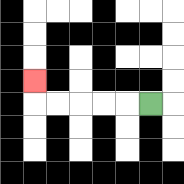{'start': '[6, 4]', 'end': '[1, 3]', 'path_directions': 'L,L,L,L,L,U', 'path_coordinates': '[[6, 4], [5, 4], [4, 4], [3, 4], [2, 4], [1, 4], [1, 3]]'}